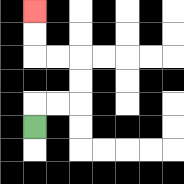{'start': '[1, 5]', 'end': '[1, 0]', 'path_directions': 'U,R,R,U,U,L,L,U,U', 'path_coordinates': '[[1, 5], [1, 4], [2, 4], [3, 4], [3, 3], [3, 2], [2, 2], [1, 2], [1, 1], [1, 0]]'}